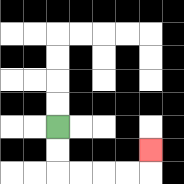{'start': '[2, 5]', 'end': '[6, 6]', 'path_directions': 'D,D,R,R,R,R,U', 'path_coordinates': '[[2, 5], [2, 6], [2, 7], [3, 7], [4, 7], [5, 7], [6, 7], [6, 6]]'}